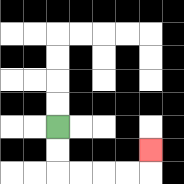{'start': '[2, 5]', 'end': '[6, 6]', 'path_directions': 'D,D,R,R,R,R,U', 'path_coordinates': '[[2, 5], [2, 6], [2, 7], [3, 7], [4, 7], [5, 7], [6, 7], [6, 6]]'}